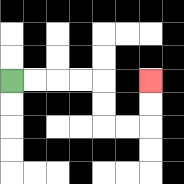{'start': '[0, 3]', 'end': '[6, 3]', 'path_directions': 'R,R,R,R,D,D,R,R,U,U', 'path_coordinates': '[[0, 3], [1, 3], [2, 3], [3, 3], [4, 3], [4, 4], [4, 5], [5, 5], [6, 5], [6, 4], [6, 3]]'}